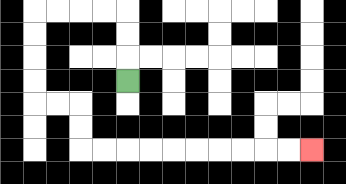{'start': '[5, 3]', 'end': '[13, 6]', 'path_directions': 'U,U,U,L,L,L,L,D,D,D,D,R,R,D,D,R,R,R,R,R,R,R,R,R,R', 'path_coordinates': '[[5, 3], [5, 2], [5, 1], [5, 0], [4, 0], [3, 0], [2, 0], [1, 0], [1, 1], [1, 2], [1, 3], [1, 4], [2, 4], [3, 4], [3, 5], [3, 6], [4, 6], [5, 6], [6, 6], [7, 6], [8, 6], [9, 6], [10, 6], [11, 6], [12, 6], [13, 6]]'}